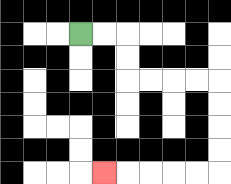{'start': '[3, 1]', 'end': '[4, 7]', 'path_directions': 'R,R,D,D,R,R,R,R,D,D,D,D,L,L,L,L,L', 'path_coordinates': '[[3, 1], [4, 1], [5, 1], [5, 2], [5, 3], [6, 3], [7, 3], [8, 3], [9, 3], [9, 4], [9, 5], [9, 6], [9, 7], [8, 7], [7, 7], [6, 7], [5, 7], [4, 7]]'}